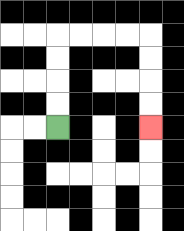{'start': '[2, 5]', 'end': '[6, 5]', 'path_directions': 'U,U,U,U,R,R,R,R,D,D,D,D', 'path_coordinates': '[[2, 5], [2, 4], [2, 3], [2, 2], [2, 1], [3, 1], [4, 1], [5, 1], [6, 1], [6, 2], [6, 3], [6, 4], [6, 5]]'}